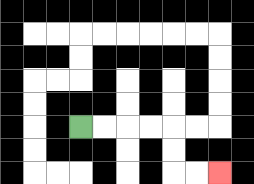{'start': '[3, 5]', 'end': '[9, 7]', 'path_directions': 'R,R,R,R,D,D,R,R', 'path_coordinates': '[[3, 5], [4, 5], [5, 5], [6, 5], [7, 5], [7, 6], [7, 7], [8, 7], [9, 7]]'}